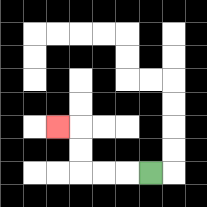{'start': '[6, 7]', 'end': '[2, 5]', 'path_directions': 'L,L,L,U,U,L', 'path_coordinates': '[[6, 7], [5, 7], [4, 7], [3, 7], [3, 6], [3, 5], [2, 5]]'}